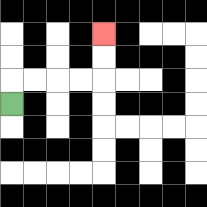{'start': '[0, 4]', 'end': '[4, 1]', 'path_directions': 'U,R,R,R,R,U,U', 'path_coordinates': '[[0, 4], [0, 3], [1, 3], [2, 3], [3, 3], [4, 3], [4, 2], [4, 1]]'}